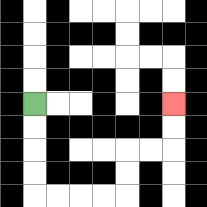{'start': '[1, 4]', 'end': '[7, 4]', 'path_directions': 'D,D,D,D,R,R,R,R,U,U,R,R,U,U', 'path_coordinates': '[[1, 4], [1, 5], [1, 6], [1, 7], [1, 8], [2, 8], [3, 8], [4, 8], [5, 8], [5, 7], [5, 6], [6, 6], [7, 6], [7, 5], [7, 4]]'}